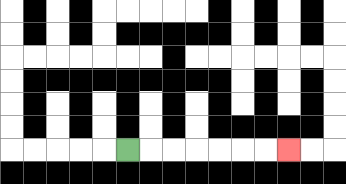{'start': '[5, 6]', 'end': '[12, 6]', 'path_directions': 'R,R,R,R,R,R,R', 'path_coordinates': '[[5, 6], [6, 6], [7, 6], [8, 6], [9, 6], [10, 6], [11, 6], [12, 6]]'}